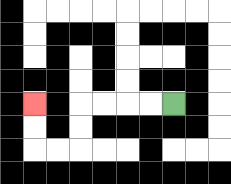{'start': '[7, 4]', 'end': '[1, 4]', 'path_directions': 'L,L,L,L,D,D,L,L,U,U', 'path_coordinates': '[[7, 4], [6, 4], [5, 4], [4, 4], [3, 4], [3, 5], [3, 6], [2, 6], [1, 6], [1, 5], [1, 4]]'}